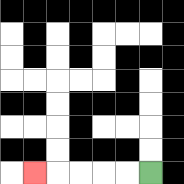{'start': '[6, 7]', 'end': '[1, 7]', 'path_directions': 'L,L,L,L,L', 'path_coordinates': '[[6, 7], [5, 7], [4, 7], [3, 7], [2, 7], [1, 7]]'}